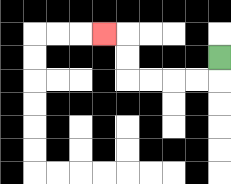{'start': '[9, 2]', 'end': '[4, 1]', 'path_directions': 'D,L,L,L,L,U,U,L', 'path_coordinates': '[[9, 2], [9, 3], [8, 3], [7, 3], [6, 3], [5, 3], [5, 2], [5, 1], [4, 1]]'}